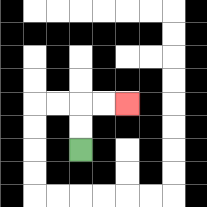{'start': '[3, 6]', 'end': '[5, 4]', 'path_directions': 'U,U,R,R', 'path_coordinates': '[[3, 6], [3, 5], [3, 4], [4, 4], [5, 4]]'}